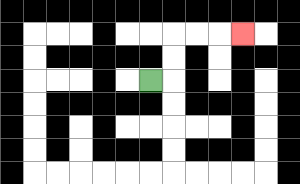{'start': '[6, 3]', 'end': '[10, 1]', 'path_directions': 'R,U,U,R,R,R', 'path_coordinates': '[[6, 3], [7, 3], [7, 2], [7, 1], [8, 1], [9, 1], [10, 1]]'}